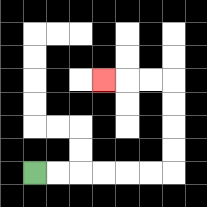{'start': '[1, 7]', 'end': '[4, 3]', 'path_directions': 'R,R,R,R,R,R,U,U,U,U,L,L,L', 'path_coordinates': '[[1, 7], [2, 7], [3, 7], [4, 7], [5, 7], [6, 7], [7, 7], [7, 6], [7, 5], [7, 4], [7, 3], [6, 3], [5, 3], [4, 3]]'}